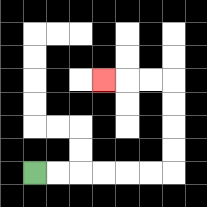{'start': '[1, 7]', 'end': '[4, 3]', 'path_directions': 'R,R,R,R,R,R,U,U,U,U,L,L,L', 'path_coordinates': '[[1, 7], [2, 7], [3, 7], [4, 7], [5, 7], [6, 7], [7, 7], [7, 6], [7, 5], [7, 4], [7, 3], [6, 3], [5, 3], [4, 3]]'}